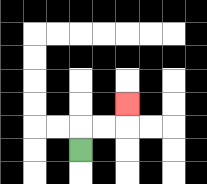{'start': '[3, 6]', 'end': '[5, 4]', 'path_directions': 'U,R,R,U', 'path_coordinates': '[[3, 6], [3, 5], [4, 5], [5, 5], [5, 4]]'}